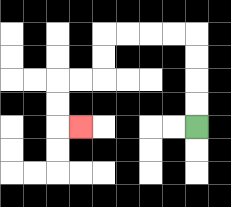{'start': '[8, 5]', 'end': '[3, 5]', 'path_directions': 'U,U,U,U,L,L,L,L,D,D,L,L,D,D,R', 'path_coordinates': '[[8, 5], [8, 4], [8, 3], [8, 2], [8, 1], [7, 1], [6, 1], [5, 1], [4, 1], [4, 2], [4, 3], [3, 3], [2, 3], [2, 4], [2, 5], [3, 5]]'}